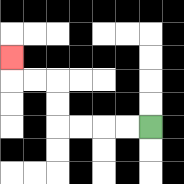{'start': '[6, 5]', 'end': '[0, 2]', 'path_directions': 'L,L,L,L,U,U,L,L,U', 'path_coordinates': '[[6, 5], [5, 5], [4, 5], [3, 5], [2, 5], [2, 4], [2, 3], [1, 3], [0, 3], [0, 2]]'}